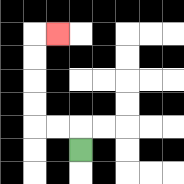{'start': '[3, 6]', 'end': '[2, 1]', 'path_directions': 'U,L,L,U,U,U,U,R', 'path_coordinates': '[[3, 6], [3, 5], [2, 5], [1, 5], [1, 4], [1, 3], [1, 2], [1, 1], [2, 1]]'}